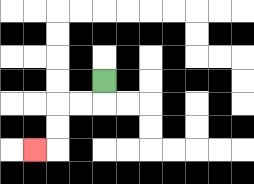{'start': '[4, 3]', 'end': '[1, 6]', 'path_directions': 'D,L,L,D,D,L', 'path_coordinates': '[[4, 3], [4, 4], [3, 4], [2, 4], [2, 5], [2, 6], [1, 6]]'}